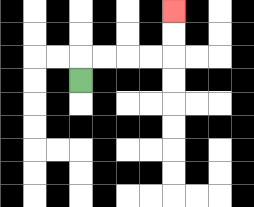{'start': '[3, 3]', 'end': '[7, 0]', 'path_directions': 'U,R,R,R,R,U,U', 'path_coordinates': '[[3, 3], [3, 2], [4, 2], [5, 2], [6, 2], [7, 2], [7, 1], [7, 0]]'}